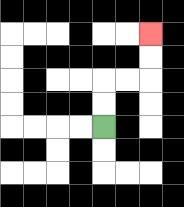{'start': '[4, 5]', 'end': '[6, 1]', 'path_directions': 'U,U,R,R,U,U', 'path_coordinates': '[[4, 5], [4, 4], [4, 3], [5, 3], [6, 3], [6, 2], [6, 1]]'}